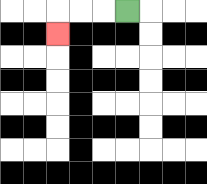{'start': '[5, 0]', 'end': '[2, 1]', 'path_directions': 'L,L,L,D', 'path_coordinates': '[[5, 0], [4, 0], [3, 0], [2, 0], [2, 1]]'}